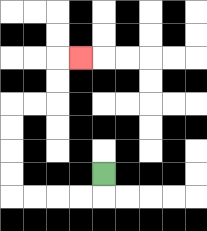{'start': '[4, 7]', 'end': '[3, 2]', 'path_directions': 'D,L,L,L,L,U,U,U,U,R,R,U,U,R', 'path_coordinates': '[[4, 7], [4, 8], [3, 8], [2, 8], [1, 8], [0, 8], [0, 7], [0, 6], [0, 5], [0, 4], [1, 4], [2, 4], [2, 3], [2, 2], [3, 2]]'}